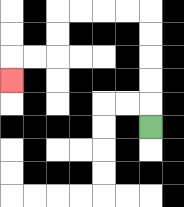{'start': '[6, 5]', 'end': '[0, 3]', 'path_directions': 'U,U,U,U,U,L,L,L,L,D,D,L,L,D', 'path_coordinates': '[[6, 5], [6, 4], [6, 3], [6, 2], [6, 1], [6, 0], [5, 0], [4, 0], [3, 0], [2, 0], [2, 1], [2, 2], [1, 2], [0, 2], [0, 3]]'}